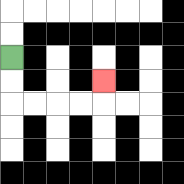{'start': '[0, 2]', 'end': '[4, 3]', 'path_directions': 'D,D,R,R,R,R,U', 'path_coordinates': '[[0, 2], [0, 3], [0, 4], [1, 4], [2, 4], [3, 4], [4, 4], [4, 3]]'}